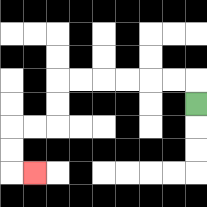{'start': '[8, 4]', 'end': '[1, 7]', 'path_directions': 'U,L,L,L,L,L,L,D,D,L,L,D,D,R', 'path_coordinates': '[[8, 4], [8, 3], [7, 3], [6, 3], [5, 3], [4, 3], [3, 3], [2, 3], [2, 4], [2, 5], [1, 5], [0, 5], [0, 6], [0, 7], [1, 7]]'}